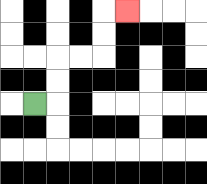{'start': '[1, 4]', 'end': '[5, 0]', 'path_directions': 'R,U,U,R,R,U,U,R', 'path_coordinates': '[[1, 4], [2, 4], [2, 3], [2, 2], [3, 2], [4, 2], [4, 1], [4, 0], [5, 0]]'}